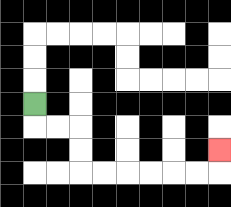{'start': '[1, 4]', 'end': '[9, 6]', 'path_directions': 'D,R,R,D,D,R,R,R,R,R,R,U', 'path_coordinates': '[[1, 4], [1, 5], [2, 5], [3, 5], [3, 6], [3, 7], [4, 7], [5, 7], [6, 7], [7, 7], [8, 7], [9, 7], [9, 6]]'}